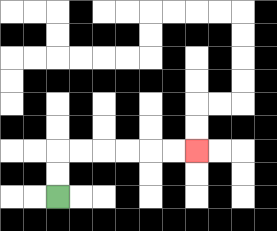{'start': '[2, 8]', 'end': '[8, 6]', 'path_directions': 'U,U,R,R,R,R,R,R', 'path_coordinates': '[[2, 8], [2, 7], [2, 6], [3, 6], [4, 6], [5, 6], [6, 6], [7, 6], [8, 6]]'}